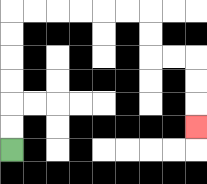{'start': '[0, 6]', 'end': '[8, 5]', 'path_directions': 'U,U,U,U,U,U,R,R,R,R,R,R,D,D,R,R,D,D,D', 'path_coordinates': '[[0, 6], [0, 5], [0, 4], [0, 3], [0, 2], [0, 1], [0, 0], [1, 0], [2, 0], [3, 0], [4, 0], [5, 0], [6, 0], [6, 1], [6, 2], [7, 2], [8, 2], [8, 3], [8, 4], [8, 5]]'}